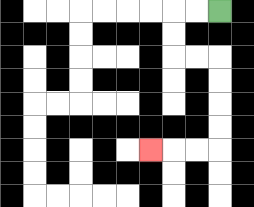{'start': '[9, 0]', 'end': '[6, 6]', 'path_directions': 'L,L,D,D,R,R,D,D,D,D,L,L,L', 'path_coordinates': '[[9, 0], [8, 0], [7, 0], [7, 1], [7, 2], [8, 2], [9, 2], [9, 3], [9, 4], [9, 5], [9, 6], [8, 6], [7, 6], [6, 6]]'}